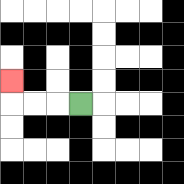{'start': '[3, 4]', 'end': '[0, 3]', 'path_directions': 'L,L,L,U', 'path_coordinates': '[[3, 4], [2, 4], [1, 4], [0, 4], [0, 3]]'}